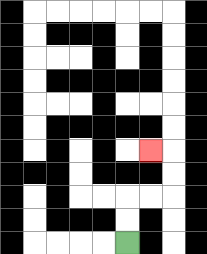{'start': '[5, 10]', 'end': '[6, 6]', 'path_directions': 'U,U,R,R,U,U,L', 'path_coordinates': '[[5, 10], [5, 9], [5, 8], [6, 8], [7, 8], [7, 7], [7, 6], [6, 6]]'}